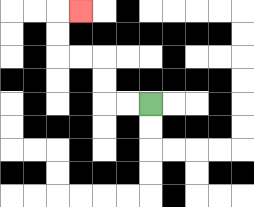{'start': '[6, 4]', 'end': '[3, 0]', 'path_directions': 'L,L,U,U,L,L,U,U,R', 'path_coordinates': '[[6, 4], [5, 4], [4, 4], [4, 3], [4, 2], [3, 2], [2, 2], [2, 1], [2, 0], [3, 0]]'}